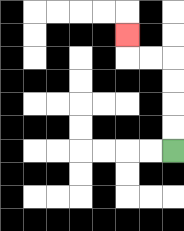{'start': '[7, 6]', 'end': '[5, 1]', 'path_directions': 'U,U,U,U,L,L,U', 'path_coordinates': '[[7, 6], [7, 5], [7, 4], [7, 3], [7, 2], [6, 2], [5, 2], [5, 1]]'}